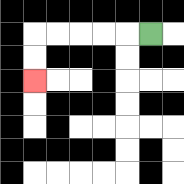{'start': '[6, 1]', 'end': '[1, 3]', 'path_directions': 'L,L,L,L,L,D,D', 'path_coordinates': '[[6, 1], [5, 1], [4, 1], [3, 1], [2, 1], [1, 1], [1, 2], [1, 3]]'}